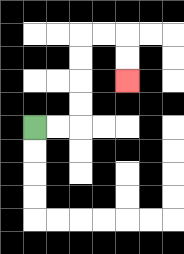{'start': '[1, 5]', 'end': '[5, 3]', 'path_directions': 'R,R,U,U,U,U,R,R,D,D', 'path_coordinates': '[[1, 5], [2, 5], [3, 5], [3, 4], [3, 3], [3, 2], [3, 1], [4, 1], [5, 1], [5, 2], [5, 3]]'}